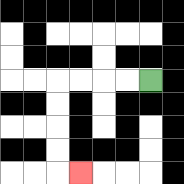{'start': '[6, 3]', 'end': '[3, 7]', 'path_directions': 'L,L,L,L,D,D,D,D,R', 'path_coordinates': '[[6, 3], [5, 3], [4, 3], [3, 3], [2, 3], [2, 4], [2, 5], [2, 6], [2, 7], [3, 7]]'}